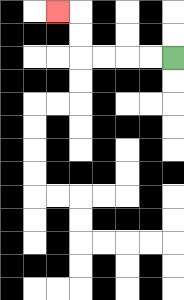{'start': '[7, 2]', 'end': '[2, 0]', 'path_directions': 'L,L,L,L,U,U,L', 'path_coordinates': '[[7, 2], [6, 2], [5, 2], [4, 2], [3, 2], [3, 1], [3, 0], [2, 0]]'}